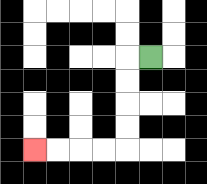{'start': '[6, 2]', 'end': '[1, 6]', 'path_directions': 'L,D,D,D,D,L,L,L,L', 'path_coordinates': '[[6, 2], [5, 2], [5, 3], [5, 4], [5, 5], [5, 6], [4, 6], [3, 6], [2, 6], [1, 6]]'}